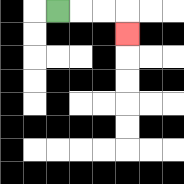{'start': '[2, 0]', 'end': '[5, 1]', 'path_directions': 'R,R,R,D', 'path_coordinates': '[[2, 0], [3, 0], [4, 0], [5, 0], [5, 1]]'}